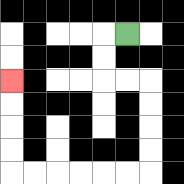{'start': '[5, 1]', 'end': '[0, 3]', 'path_directions': 'L,D,D,R,R,D,D,D,D,L,L,L,L,L,L,U,U,U,U', 'path_coordinates': '[[5, 1], [4, 1], [4, 2], [4, 3], [5, 3], [6, 3], [6, 4], [6, 5], [6, 6], [6, 7], [5, 7], [4, 7], [3, 7], [2, 7], [1, 7], [0, 7], [0, 6], [0, 5], [0, 4], [0, 3]]'}